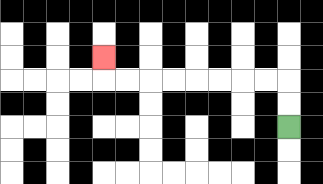{'start': '[12, 5]', 'end': '[4, 2]', 'path_directions': 'U,U,L,L,L,L,L,L,L,L,U', 'path_coordinates': '[[12, 5], [12, 4], [12, 3], [11, 3], [10, 3], [9, 3], [8, 3], [7, 3], [6, 3], [5, 3], [4, 3], [4, 2]]'}